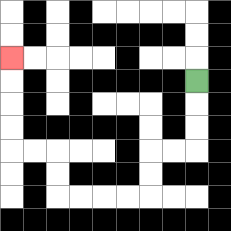{'start': '[8, 3]', 'end': '[0, 2]', 'path_directions': 'D,D,D,L,L,D,D,L,L,L,L,U,U,L,L,U,U,U,U', 'path_coordinates': '[[8, 3], [8, 4], [8, 5], [8, 6], [7, 6], [6, 6], [6, 7], [6, 8], [5, 8], [4, 8], [3, 8], [2, 8], [2, 7], [2, 6], [1, 6], [0, 6], [0, 5], [0, 4], [0, 3], [0, 2]]'}